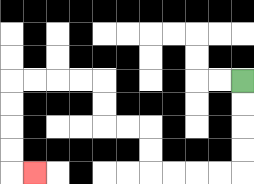{'start': '[10, 3]', 'end': '[1, 7]', 'path_directions': 'D,D,D,D,L,L,L,L,U,U,L,L,U,U,L,L,L,L,D,D,D,D,R', 'path_coordinates': '[[10, 3], [10, 4], [10, 5], [10, 6], [10, 7], [9, 7], [8, 7], [7, 7], [6, 7], [6, 6], [6, 5], [5, 5], [4, 5], [4, 4], [4, 3], [3, 3], [2, 3], [1, 3], [0, 3], [0, 4], [0, 5], [0, 6], [0, 7], [1, 7]]'}